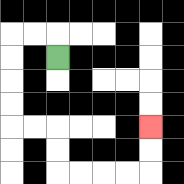{'start': '[2, 2]', 'end': '[6, 5]', 'path_directions': 'U,L,L,D,D,D,D,R,R,D,D,R,R,R,R,U,U', 'path_coordinates': '[[2, 2], [2, 1], [1, 1], [0, 1], [0, 2], [0, 3], [0, 4], [0, 5], [1, 5], [2, 5], [2, 6], [2, 7], [3, 7], [4, 7], [5, 7], [6, 7], [6, 6], [6, 5]]'}